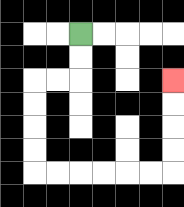{'start': '[3, 1]', 'end': '[7, 3]', 'path_directions': 'D,D,L,L,D,D,D,D,R,R,R,R,R,R,U,U,U,U', 'path_coordinates': '[[3, 1], [3, 2], [3, 3], [2, 3], [1, 3], [1, 4], [1, 5], [1, 6], [1, 7], [2, 7], [3, 7], [4, 7], [5, 7], [6, 7], [7, 7], [7, 6], [7, 5], [7, 4], [7, 3]]'}